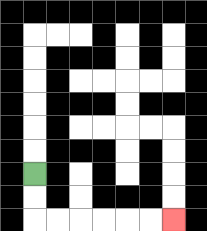{'start': '[1, 7]', 'end': '[7, 9]', 'path_directions': 'D,D,R,R,R,R,R,R', 'path_coordinates': '[[1, 7], [1, 8], [1, 9], [2, 9], [3, 9], [4, 9], [5, 9], [6, 9], [7, 9]]'}